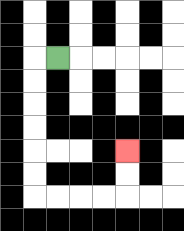{'start': '[2, 2]', 'end': '[5, 6]', 'path_directions': 'L,D,D,D,D,D,D,R,R,R,R,U,U', 'path_coordinates': '[[2, 2], [1, 2], [1, 3], [1, 4], [1, 5], [1, 6], [1, 7], [1, 8], [2, 8], [3, 8], [4, 8], [5, 8], [5, 7], [5, 6]]'}